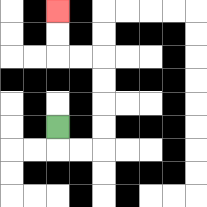{'start': '[2, 5]', 'end': '[2, 0]', 'path_directions': 'D,R,R,U,U,U,U,L,L,U,U', 'path_coordinates': '[[2, 5], [2, 6], [3, 6], [4, 6], [4, 5], [4, 4], [4, 3], [4, 2], [3, 2], [2, 2], [2, 1], [2, 0]]'}